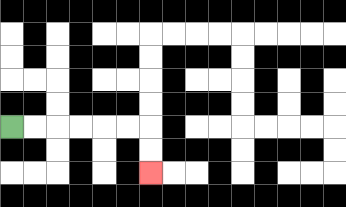{'start': '[0, 5]', 'end': '[6, 7]', 'path_directions': 'R,R,R,R,R,R,D,D', 'path_coordinates': '[[0, 5], [1, 5], [2, 5], [3, 5], [4, 5], [5, 5], [6, 5], [6, 6], [6, 7]]'}